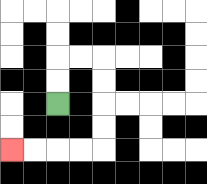{'start': '[2, 4]', 'end': '[0, 6]', 'path_directions': 'U,U,R,R,D,D,D,D,L,L,L,L', 'path_coordinates': '[[2, 4], [2, 3], [2, 2], [3, 2], [4, 2], [4, 3], [4, 4], [4, 5], [4, 6], [3, 6], [2, 6], [1, 6], [0, 6]]'}